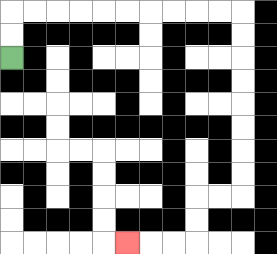{'start': '[0, 2]', 'end': '[5, 10]', 'path_directions': 'U,U,R,R,R,R,R,R,R,R,R,R,D,D,D,D,D,D,D,D,L,L,D,D,L,L,L', 'path_coordinates': '[[0, 2], [0, 1], [0, 0], [1, 0], [2, 0], [3, 0], [4, 0], [5, 0], [6, 0], [7, 0], [8, 0], [9, 0], [10, 0], [10, 1], [10, 2], [10, 3], [10, 4], [10, 5], [10, 6], [10, 7], [10, 8], [9, 8], [8, 8], [8, 9], [8, 10], [7, 10], [6, 10], [5, 10]]'}